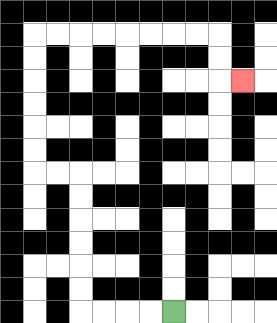{'start': '[7, 13]', 'end': '[10, 3]', 'path_directions': 'L,L,L,L,U,U,U,U,U,U,L,L,U,U,U,U,U,U,R,R,R,R,R,R,R,R,D,D,R', 'path_coordinates': '[[7, 13], [6, 13], [5, 13], [4, 13], [3, 13], [3, 12], [3, 11], [3, 10], [3, 9], [3, 8], [3, 7], [2, 7], [1, 7], [1, 6], [1, 5], [1, 4], [1, 3], [1, 2], [1, 1], [2, 1], [3, 1], [4, 1], [5, 1], [6, 1], [7, 1], [8, 1], [9, 1], [9, 2], [9, 3], [10, 3]]'}